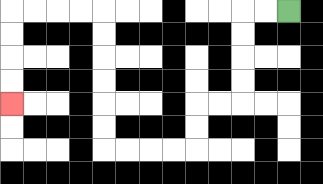{'start': '[12, 0]', 'end': '[0, 4]', 'path_directions': 'L,L,D,D,D,D,L,L,D,D,L,L,L,L,U,U,U,U,U,U,L,L,L,L,D,D,D,D', 'path_coordinates': '[[12, 0], [11, 0], [10, 0], [10, 1], [10, 2], [10, 3], [10, 4], [9, 4], [8, 4], [8, 5], [8, 6], [7, 6], [6, 6], [5, 6], [4, 6], [4, 5], [4, 4], [4, 3], [4, 2], [4, 1], [4, 0], [3, 0], [2, 0], [1, 0], [0, 0], [0, 1], [0, 2], [0, 3], [0, 4]]'}